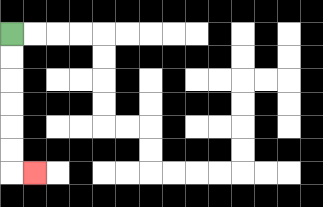{'start': '[0, 1]', 'end': '[1, 7]', 'path_directions': 'D,D,D,D,D,D,R', 'path_coordinates': '[[0, 1], [0, 2], [0, 3], [0, 4], [0, 5], [0, 6], [0, 7], [1, 7]]'}